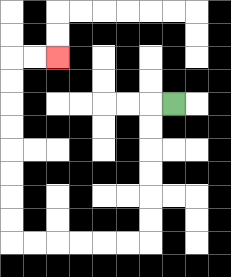{'start': '[7, 4]', 'end': '[2, 2]', 'path_directions': 'L,D,D,D,D,D,D,L,L,L,L,L,L,U,U,U,U,U,U,U,U,R,R', 'path_coordinates': '[[7, 4], [6, 4], [6, 5], [6, 6], [6, 7], [6, 8], [6, 9], [6, 10], [5, 10], [4, 10], [3, 10], [2, 10], [1, 10], [0, 10], [0, 9], [0, 8], [0, 7], [0, 6], [0, 5], [0, 4], [0, 3], [0, 2], [1, 2], [2, 2]]'}